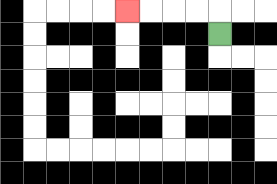{'start': '[9, 1]', 'end': '[5, 0]', 'path_directions': 'U,L,L,L,L', 'path_coordinates': '[[9, 1], [9, 0], [8, 0], [7, 0], [6, 0], [5, 0]]'}